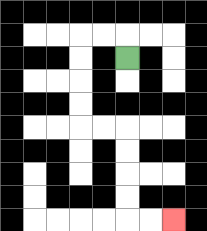{'start': '[5, 2]', 'end': '[7, 9]', 'path_directions': 'U,L,L,D,D,D,D,R,R,D,D,D,D,R,R', 'path_coordinates': '[[5, 2], [5, 1], [4, 1], [3, 1], [3, 2], [3, 3], [3, 4], [3, 5], [4, 5], [5, 5], [5, 6], [5, 7], [5, 8], [5, 9], [6, 9], [7, 9]]'}